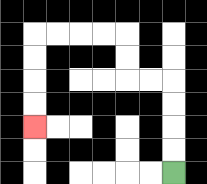{'start': '[7, 7]', 'end': '[1, 5]', 'path_directions': 'U,U,U,U,L,L,U,U,L,L,L,L,D,D,D,D', 'path_coordinates': '[[7, 7], [7, 6], [7, 5], [7, 4], [7, 3], [6, 3], [5, 3], [5, 2], [5, 1], [4, 1], [3, 1], [2, 1], [1, 1], [1, 2], [1, 3], [1, 4], [1, 5]]'}